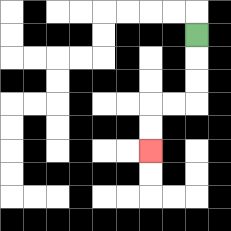{'start': '[8, 1]', 'end': '[6, 6]', 'path_directions': 'D,D,D,L,L,D,D', 'path_coordinates': '[[8, 1], [8, 2], [8, 3], [8, 4], [7, 4], [6, 4], [6, 5], [6, 6]]'}